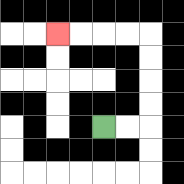{'start': '[4, 5]', 'end': '[2, 1]', 'path_directions': 'R,R,U,U,U,U,L,L,L,L', 'path_coordinates': '[[4, 5], [5, 5], [6, 5], [6, 4], [6, 3], [6, 2], [6, 1], [5, 1], [4, 1], [3, 1], [2, 1]]'}